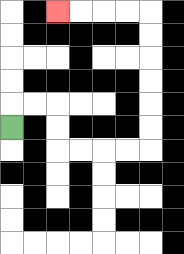{'start': '[0, 5]', 'end': '[2, 0]', 'path_directions': 'U,R,R,D,D,R,R,R,R,U,U,U,U,U,U,L,L,L,L', 'path_coordinates': '[[0, 5], [0, 4], [1, 4], [2, 4], [2, 5], [2, 6], [3, 6], [4, 6], [5, 6], [6, 6], [6, 5], [6, 4], [6, 3], [6, 2], [6, 1], [6, 0], [5, 0], [4, 0], [3, 0], [2, 0]]'}